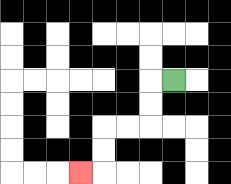{'start': '[7, 3]', 'end': '[3, 7]', 'path_directions': 'L,D,D,L,L,D,D,L', 'path_coordinates': '[[7, 3], [6, 3], [6, 4], [6, 5], [5, 5], [4, 5], [4, 6], [4, 7], [3, 7]]'}